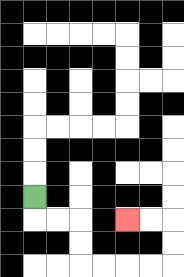{'start': '[1, 8]', 'end': '[5, 9]', 'path_directions': 'D,R,R,D,D,R,R,R,R,U,U,L,L', 'path_coordinates': '[[1, 8], [1, 9], [2, 9], [3, 9], [3, 10], [3, 11], [4, 11], [5, 11], [6, 11], [7, 11], [7, 10], [7, 9], [6, 9], [5, 9]]'}